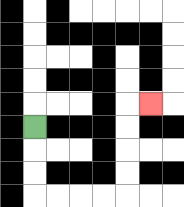{'start': '[1, 5]', 'end': '[6, 4]', 'path_directions': 'D,D,D,R,R,R,R,U,U,U,U,R', 'path_coordinates': '[[1, 5], [1, 6], [1, 7], [1, 8], [2, 8], [3, 8], [4, 8], [5, 8], [5, 7], [5, 6], [5, 5], [5, 4], [6, 4]]'}